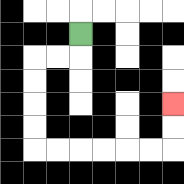{'start': '[3, 1]', 'end': '[7, 4]', 'path_directions': 'D,L,L,D,D,D,D,R,R,R,R,R,R,U,U', 'path_coordinates': '[[3, 1], [3, 2], [2, 2], [1, 2], [1, 3], [1, 4], [1, 5], [1, 6], [2, 6], [3, 6], [4, 6], [5, 6], [6, 6], [7, 6], [7, 5], [7, 4]]'}